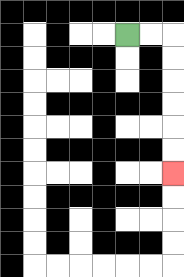{'start': '[5, 1]', 'end': '[7, 7]', 'path_directions': 'R,R,D,D,D,D,D,D', 'path_coordinates': '[[5, 1], [6, 1], [7, 1], [7, 2], [7, 3], [7, 4], [7, 5], [7, 6], [7, 7]]'}